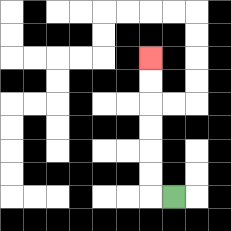{'start': '[7, 8]', 'end': '[6, 2]', 'path_directions': 'L,U,U,U,U,U,U', 'path_coordinates': '[[7, 8], [6, 8], [6, 7], [6, 6], [6, 5], [6, 4], [6, 3], [6, 2]]'}